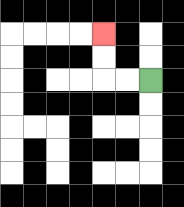{'start': '[6, 3]', 'end': '[4, 1]', 'path_directions': 'L,L,U,U', 'path_coordinates': '[[6, 3], [5, 3], [4, 3], [4, 2], [4, 1]]'}